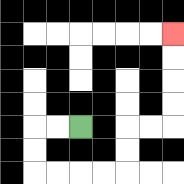{'start': '[3, 5]', 'end': '[7, 1]', 'path_directions': 'L,L,D,D,R,R,R,R,U,U,R,R,U,U,U,U', 'path_coordinates': '[[3, 5], [2, 5], [1, 5], [1, 6], [1, 7], [2, 7], [3, 7], [4, 7], [5, 7], [5, 6], [5, 5], [6, 5], [7, 5], [7, 4], [7, 3], [7, 2], [7, 1]]'}